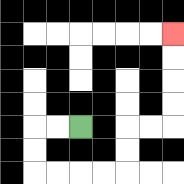{'start': '[3, 5]', 'end': '[7, 1]', 'path_directions': 'L,L,D,D,R,R,R,R,U,U,R,R,U,U,U,U', 'path_coordinates': '[[3, 5], [2, 5], [1, 5], [1, 6], [1, 7], [2, 7], [3, 7], [4, 7], [5, 7], [5, 6], [5, 5], [6, 5], [7, 5], [7, 4], [7, 3], [7, 2], [7, 1]]'}